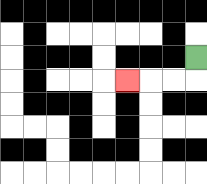{'start': '[8, 2]', 'end': '[5, 3]', 'path_directions': 'D,L,L,L', 'path_coordinates': '[[8, 2], [8, 3], [7, 3], [6, 3], [5, 3]]'}